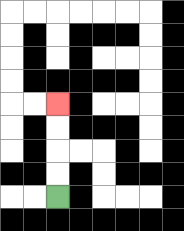{'start': '[2, 8]', 'end': '[2, 4]', 'path_directions': 'U,U,U,U', 'path_coordinates': '[[2, 8], [2, 7], [2, 6], [2, 5], [2, 4]]'}